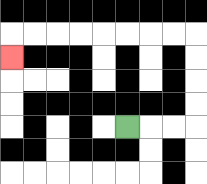{'start': '[5, 5]', 'end': '[0, 2]', 'path_directions': 'R,R,R,U,U,U,U,L,L,L,L,L,L,L,L,D', 'path_coordinates': '[[5, 5], [6, 5], [7, 5], [8, 5], [8, 4], [8, 3], [8, 2], [8, 1], [7, 1], [6, 1], [5, 1], [4, 1], [3, 1], [2, 1], [1, 1], [0, 1], [0, 2]]'}